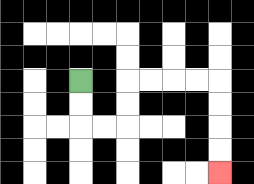{'start': '[3, 3]', 'end': '[9, 7]', 'path_directions': 'D,D,R,R,U,U,R,R,R,R,D,D,D,D', 'path_coordinates': '[[3, 3], [3, 4], [3, 5], [4, 5], [5, 5], [5, 4], [5, 3], [6, 3], [7, 3], [8, 3], [9, 3], [9, 4], [9, 5], [9, 6], [9, 7]]'}